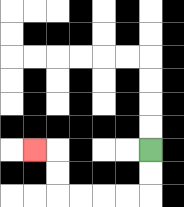{'start': '[6, 6]', 'end': '[1, 6]', 'path_directions': 'D,D,L,L,L,L,U,U,L', 'path_coordinates': '[[6, 6], [6, 7], [6, 8], [5, 8], [4, 8], [3, 8], [2, 8], [2, 7], [2, 6], [1, 6]]'}